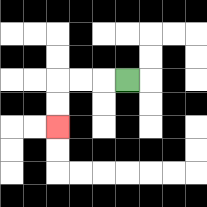{'start': '[5, 3]', 'end': '[2, 5]', 'path_directions': 'L,L,L,D,D', 'path_coordinates': '[[5, 3], [4, 3], [3, 3], [2, 3], [2, 4], [2, 5]]'}